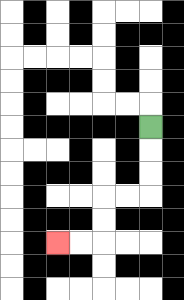{'start': '[6, 5]', 'end': '[2, 10]', 'path_directions': 'D,D,D,L,L,D,D,L,L', 'path_coordinates': '[[6, 5], [6, 6], [6, 7], [6, 8], [5, 8], [4, 8], [4, 9], [4, 10], [3, 10], [2, 10]]'}